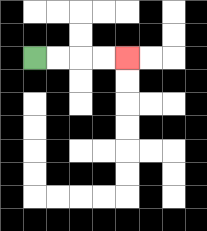{'start': '[1, 2]', 'end': '[5, 2]', 'path_directions': 'R,R,R,R', 'path_coordinates': '[[1, 2], [2, 2], [3, 2], [4, 2], [5, 2]]'}